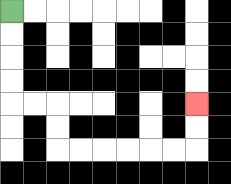{'start': '[0, 0]', 'end': '[8, 4]', 'path_directions': 'D,D,D,D,R,R,D,D,R,R,R,R,R,R,U,U', 'path_coordinates': '[[0, 0], [0, 1], [0, 2], [0, 3], [0, 4], [1, 4], [2, 4], [2, 5], [2, 6], [3, 6], [4, 6], [5, 6], [6, 6], [7, 6], [8, 6], [8, 5], [8, 4]]'}